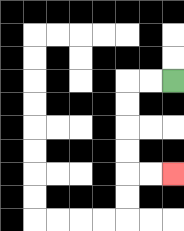{'start': '[7, 3]', 'end': '[7, 7]', 'path_directions': 'L,L,D,D,D,D,R,R', 'path_coordinates': '[[7, 3], [6, 3], [5, 3], [5, 4], [5, 5], [5, 6], [5, 7], [6, 7], [7, 7]]'}